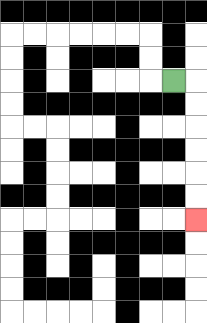{'start': '[7, 3]', 'end': '[8, 9]', 'path_directions': 'R,D,D,D,D,D,D', 'path_coordinates': '[[7, 3], [8, 3], [8, 4], [8, 5], [8, 6], [8, 7], [8, 8], [8, 9]]'}